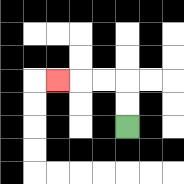{'start': '[5, 5]', 'end': '[2, 3]', 'path_directions': 'U,U,L,L,L', 'path_coordinates': '[[5, 5], [5, 4], [5, 3], [4, 3], [3, 3], [2, 3]]'}